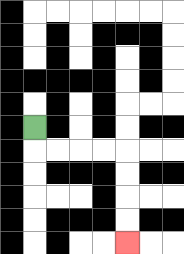{'start': '[1, 5]', 'end': '[5, 10]', 'path_directions': 'D,R,R,R,R,D,D,D,D', 'path_coordinates': '[[1, 5], [1, 6], [2, 6], [3, 6], [4, 6], [5, 6], [5, 7], [5, 8], [5, 9], [5, 10]]'}